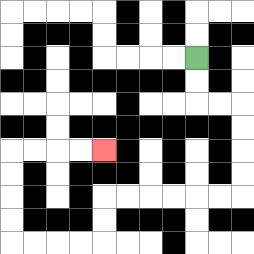{'start': '[8, 2]', 'end': '[4, 6]', 'path_directions': 'D,D,R,R,D,D,D,D,L,L,L,L,L,L,D,D,L,L,L,L,U,U,U,U,R,R,R,R', 'path_coordinates': '[[8, 2], [8, 3], [8, 4], [9, 4], [10, 4], [10, 5], [10, 6], [10, 7], [10, 8], [9, 8], [8, 8], [7, 8], [6, 8], [5, 8], [4, 8], [4, 9], [4, 10], [3, 10], [2, 10], [1, 10], [0, 10], [0, 9], [0, 8], [0, 7], [0, 6], [1, 6], [2, 6], [3, 6], [4, 6]]'}